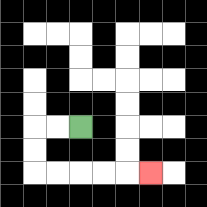{'start': '[3, 5]', 'end': '[6, 7]', 'path_directions': 'L,L,D,D,R,R,R,R,R', 'path_coordinates': '[[3, 5], [2, 5], [1, 5], [1, 6], [1, 7], [2, 7], [3, 7], [4, 7], [5, 7], [6, 7]]'}